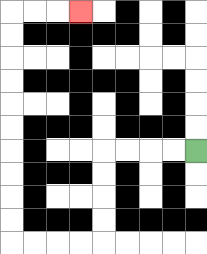{'start': '[8, 6]', 'end': '[3, 0]', 'path_directions': 'L,L,L,L,D,D,D,D,L,L,L,L,U,U,U,U,U,U,U,U,U,U,R,R,R', 'path_coordinates': '[[8, 6], [7, 6], [6, 6], [5, 6], [4, 6], [4, 7], [4, 8], [4, 9], [4, 10], [3, 10], [2, 10], [1, 10], [0, 10], [0, 9], [0, 8], [0, 7], [0, 6], [0, 5], [0, 4], [0, 3], [0, 2], [0, 1], [0, 0], [1, 0], [2, 0], [3, 0]]'}